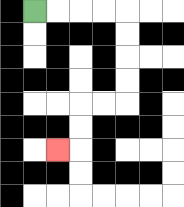{'start': '[1, 0]', 'end': '[2, 6]', 'path_directions': 'R,R,R,R,D,D,D,D,L,L,D,D,L', 'path_coordinates': '[[1, 0], [2, 0], [3, 0], [4, 0], [5, 0], [5, 1], [5, 2], [5, 3], [5, 4], [4, 4], [3, 4], [3, 5], [3, 6], [2, 6]]'}